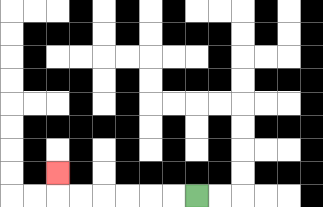{'start': '[8, 8]', 'end': '[2, 7]', 'path_directions': 'L,L,L,L,L,L,U', 'path_coordinates': '[[8, 8], [7, 8], [6, 8], [5, 8], [4, 8], [3, 8], [2, 8], [2, 7]]'}